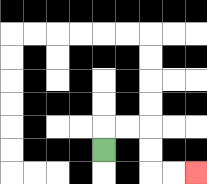{'start': '[4, 6]', 'end': '[8, 7]', 'path_directions': 'U,R,R,D,D,R,R', 'path_coordinates': '[[4, 6], [4, 5], [5, 5], [6, 5], [6, 6], [6, 7], [7, 7], [8, 7]]'}